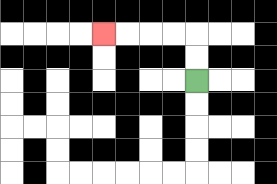{'start': '[8, 3]', 'end': '[4, 1]', 'path_directions': 'U,U,L,L,L,L', 'path_coordinates': '[[8, 3], [8, 2], [8, 1], [7, 1], [6, 1], [5, 1], [4, 1]]'}